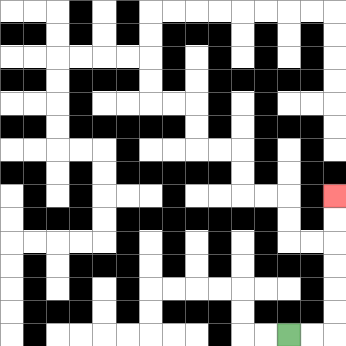{'start': '[12, 14]', 'end': '[14, 8]', 'path_directions': 'R,R,U,U,U,U,U,U', 'path_coordinates': '[[12, 14], [13, 14], [14, 14], [14, 13], [14, 12], [14, 11], [14, 10], [14, 9], [14, 8]]'}